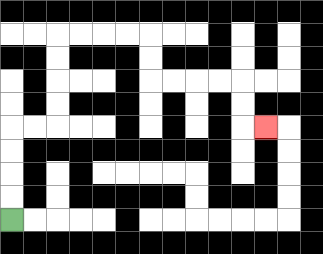{'start': '[0, 9]', 'end': '[11, 5]', 'path_directions': 'U,U,U,U,R,R,U,U,U,U,R,R,R,R,D,D,R,R,R,R,D,D,R', 'path_coordinates': '[[0, 9], [0, 8], [0, 7], [0, 6], [0, 5], [1, 5], [2, 5], [2, 4], [2, 3], [2, 2], [2, 1], [3, 1], [4, 1], [5, 1], [6, 1], [6, 2], [6, 3], [7, 3], [8, 3], [9, 3], [10, 3], [10, 4], [10, 5], [11, 5]]'}